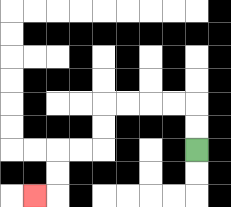{'start': '[8, 6]', 'end': '[1, 8]', 'path_directions': 'U,U,L,L,L,L,D,D,L,L,D,D,L', 'path_coordinates': '[[8, 6], [8, 5], [8, 4], [7, 4], [6, 4], [5, 4], [4, 4], [4, 5], [4, 6], [3, 6], [2, 6], [2, 7], [2, 8], [1, 8]]'}